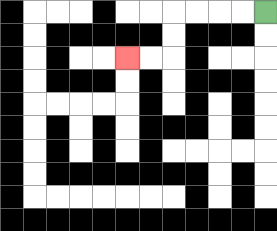{'start': '[11, 0]', 'end': '[5, 2]', 'path_directions': 'L,L,L,L,D,D,L,L', 'path_coordinates': '[[11, 0], [10, 0], [9, 0], [8, 0], [7, 0], [7, 1], [7, 2], [6, 2], [5, 2]]'}